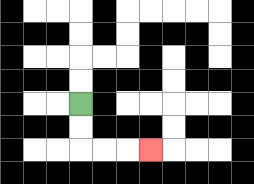{'start': '[3, 4]', 'end': '[6, 6]', 'path_directions': 'D,D,R,R,R', 'path_coordinates': '[[3, 4], [3, 5], [3, 6], [4, 6], [5, 6], [6, 6]]'}